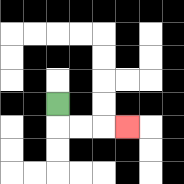{'start': '[2, 4]', 'end': '[5, 5]', 'path_directions': 'D,R,R,R', 'path_coordinates': '[[2, 4], [2, 5], [3, 5], [4, 5], [5, 5]]'}